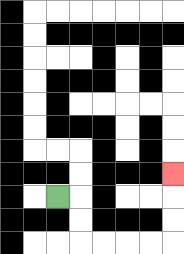{'start': '[2, 8]', 'end': '[7, 7]', 'path_directions': 'R,D,D,R,R,R,R,U,U,U', 'path_coordinates': '[[2, 8], [3, 8], [3, 9], [3, 10], [4, 10], [5, 10], [6, 10], [7, 10], [7, 9], [7, 8], [7, 7]]'}